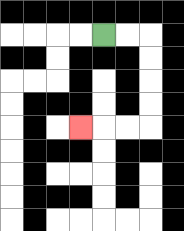{'start': '[4, 1]', 'end': '[3, 5]', 'path_directions': 'R,R,D,D,D,D,L,L,L', 'path_coordinates': '[[4, 1], [5, 1], [6, 1], [6, 2], [6, 3], [6, 4], [6, 5], [5, 5], [4, 5], [3, 5]]'}